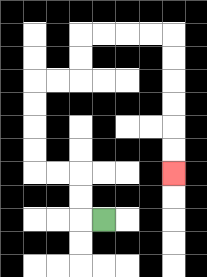{'start': '[4, 9]', 'end': '[7, 7]', 'path_directions': 'L,U,U,L,L,U,U,U,U,R,R,U,U,R,R,R,R,D,D,D,D,D,D', 'path_coordinates': '[[4, 9], [3, 9], [3, 8], [3, 7], [2, 7], [1, 7], [1, 6], [1, 5], [1, 4], [1, 3], [2, 3], [3, 3], [3, 2], [3, 1], [4, 1], [5, 1], [6, 1], [7, 1], [7, 2], [7, 3], [7, 4], [7, 5], [7, 6], [7, 7]]'}